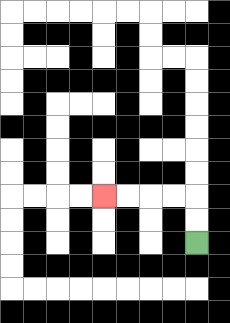{'start': '[8, 10]', 'end': '[4, 8]', 'path_directions': 'U,U,L,L,L,L', 'path_coordinates': '[[8, 10], [8, 9], [8, 8], [7, 8], [6, 8], [5, 8], [4, 8]]'}